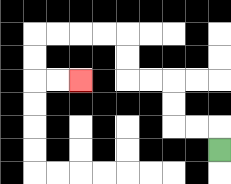{'start': '[9, 6]', 'end': '[3, 3]', 'path_directions': 'U,L,L,U,U,L,L,U,U,L,L,L,L,D,D,R,R', 'path_coordinates': '[[9, 6], [9, 5], [8, 5], [7, 5], [7, 4], [7, 3], [6, 3], [5, 3], [5, 2], [5, 1], [4, 1], [3, 1], [2, 1], [1, 1], [1, 2], [1, 3], [2, 3], [3, 3]]'}